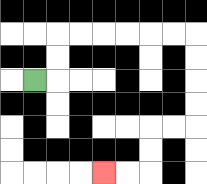{'start': '[1, 3]', 'end': '[4, 7]', 'path_directions': 'R,U,U,R,R,R,R,R,R,D,D,D,D,L,L,D,D,L,L', 'path_coordinates': '[[1, 3], [2, 3], [2, 2], [2, 1], [3, 1], [4, 1], [5, 1], [6, 1], [7, 1], [8, 1], [8, 2], [8, 3], [8, 4], [8, 5], [7, 5], [6, 5], [6, 6], [6, 7], [5, 7], [4, 7]]'}